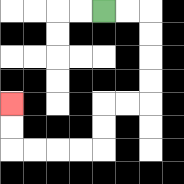{'start': '[4, 0]', 'end': '[0, 4]', 'path_directions': 'R,R,D,D,D,D,L,L,D,D,L,L,L,L,U,U', 'path_coordinates': '[[4, 0], [5, 0], [6, 0], [6, 1], [6, 2], [6, 3], [6, 4], [5, 4], [4, 4], [4, 5], [4, 6], [3, 6], [2, 6], [1, 6], [0, 6], [0, 5], [0, 4]]'}